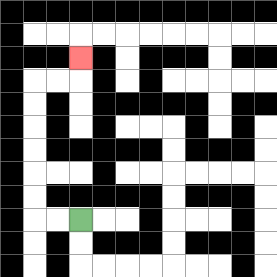{'start': '[3, 9]', 'end': '[3, 2]', 'path_directions': 'L,L,U,U,U,U,U,U,R,R,U', 'path_coordinates': '[[3, 9], [2, 9], [1, 9], [1, 8], [1, 7], [1, 6], [1, 5], [1, 4], [1, 3], [2, 3], [3, 3], [3, 2]]'}